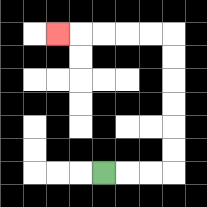{'start': '[4, 7]', 'end': '[2, 1]', 'path_directions': 'R,R,R,U,U,U,U,U,U,L,L,L,L,L', 'path_coordinates': '[[4, 7], [5, 7], [6, 7], [7, 7], [7, 6], [7, 5], [7, 4], [7, 3], [7, 2], [7, 1], [6, 1], [5, 1], [4, 1], [3, 1], [2, 1]]'}